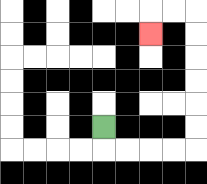{'start': '[4, 5]', 'end': '[6, 1]', 'path_directions': 'D,R,R,R,R,U,U,U,U,U,U,L,L,D', 'path_coordinates': '[[4, 5], [4, 6], [5, 6], [6, 6], [7, 6], [8, 6], [8, 5], [8, 4], [8, 3], [8, 2], [8, 1], [8, 0], [7, 0], [6, 0], [6, 1]]'}